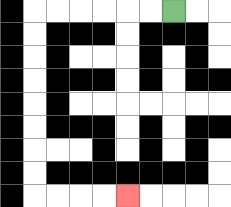{'start': '[7, 0]', 'end': '[5, 8]', 'path_directions': 'L,L,L,L,L,L,D,D,D,D,D,D,D,D,R,R,R,R', 'path_coordinates': '[[7, 0], [6, 0], [5, 0], [4, 0], [3, 0], [2, 0], [1, 0], [1, 1], [1, 2], [1, 3], [1, 4], [1, 5], [1, 6], [1, 7], [1, 8], [2, 8], [3, 8], [4, 8], [5, 8]]'}